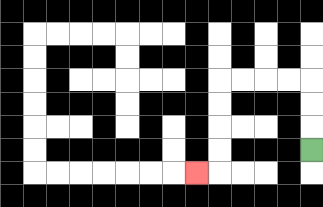{'start': '[13, 6]', 'end': '[8, 7]', 'path_directions': 'U,U,U,L,L,L,L,D,D,D,D,L', 'path_coordinates': '[[13, 6], [13, 5], [13, 4], [13, 3], [12, 3], [11, 3], [10, 3], [9, 3], [9, 4], [9, 5], [9, 6], [9, 7], [8, 7]]'}